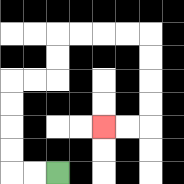{'start': '[2, 7]', 'end': '[4, 5]', 'path_directions': 'L,L,U,U,U,U,R,R,U,U,R,R,R,R,D,D,D,D,L,L', 'path_coordinates': '[[2, 7], [1, 7], [0, 7], [0, 6], [0, 5], [0, 4], [0, 3], [1, 3], [2, 3], [2, 2], [2, 1], [3, 1], [4, 1], [5, 1], [6, 1], [6, 2], [6, 3], [6, 4], [6, 5], [5, 5], [4, 5]]'}